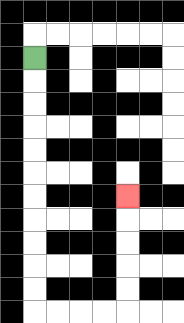{'start': '[1, 2]', 'end': '[5, 8]', 'path_directions': 'D,D,D,D,D,D,D,D,D,D,D,R,R,R,R,U,U,U,U,U', 'path_coordinates': '[[1, 2], [1, 3], [1, 4], [1, 5], [1, 6], [1, 7], [1, 8], [1, 9], [1, 10], [1, 11], [1, 12], [1, 13], [2, 13], [3, 13], [4, 13], [5, 13], [5, 12], [5, 11], [5, 10], [5, 9], [5, 8]]'}